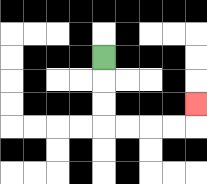{'start': '[4, 2]', 'end': '[8, 4]', 'path_directions': 'D,D,D,R,R,R,R,U', 'path_coordinates': '[[4, 2], [4, 3], [4, 4], [4, 5], [5, 5], [6, 5], [7, 5], [8, 5], [8, 4]]'}